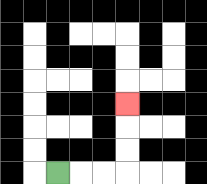{'start': '[2, 7]', 'end': '[5, 4]', 'path_directions': 'R,R,R,U,U,U', 'path_coordinates': '[[2, 7], [3, 7], [4, 7], [5, 7], [5, 6], [5, 5], [5, 4]]'}